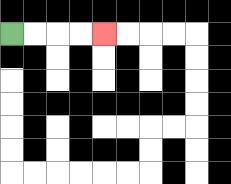{'start': '[0, 1]', 'end': '[4, 1]', 'path_directions': 'R,R,R,R', 'path_coordinates': '[[0, 1], [1, 1], [2, 1], [3, 1], [4, 1]]'}